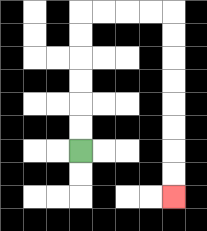{'start': '[3, 6]', 'end': '[7, 8]', 'path_directions': 'U,U,U,U,U,U,R,R,R,R,D,D,D,D,D,D,D,D', 'path_coordinates': '[[3, 6], [3, 5], [3, 4], [3, 3], [3, 2], [3, 1], [3, 0], [4, 0], [5, 0], [6, 0], [7, 0], [7, 1], [7, 2], [7, 3], [7, 4], [7, 5], [7, 6], [7, 7], [7, 8]]'}